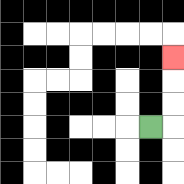{'start': '[6, 5]', 'end': '[7, 2]', 'path_directions': 'R,U,U,U', 'path_coordinates': '[[6, 5], [7, 5], [7, 4], [7, 3], [7, 2]]'}